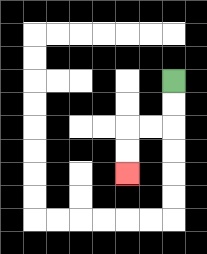{'start': '[7, 3]', 'end': '[5, 7]', 'path_directions': 'D,D,L,L,D,D', 'path_coordinates': '[[7, 3], [7, 4], [7, 5], [6, 5], [5, 5], [5, 6], [5, 7]]'}